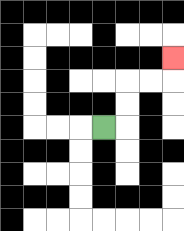{'start': '[4, 5]', 'end': '[7, 2]', 'path_directions': 'R,U,U,R,R,U', 'path_coordinates': '[[4, 5], [5, 5], [5, 4], [5, 3], [6, 3], [7, 3], [7, 2]]'}